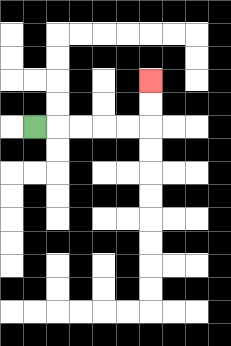{'start': '[1, 5]', 'end': '[6, 3]', 'path_directions': 'R,R,R,R,R,U,U', 'path_coordinates': '[[1, 5], [2, 5], [3, 5], [4, 5], [5, 5], [6, 5], [6, 4], [6, 3]]'}